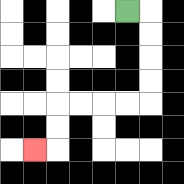{'start': '[5, 0]', 'end': '[1, 6]', 'path_directions': 'R,D,D,D,D,L,L,L,L,D,D,L', 'path_coordinates': '[[5, 0], [6, 0], [6, 1], [6, 2], [6, 3], [6, 4], [5, 4], [4, 4], [3, 4], [2, 4], [2, 5], [2, 6], [1, 6]]'}